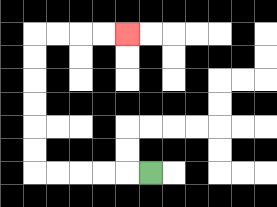{'start': '[6, 7]', 'end': '[5, 1]', 'path_directions': 'L,L,L,L,L,U,U,U,U,U,U,R,R,R,R', 'path_coordinates': '[[6, 7], [5, 7], [4, 7], [3, 7], [2, 7], [1, 7], [1, 6], [1, 5], [1, 4], [1, 3], [1, 2], [1, 1], [2, 1], [3, 1], [4, 1], [5, 1]]'}